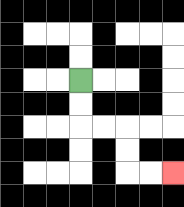{'start': '[3, 3]', 'end': '[7, 7]', 'path_directions': 'D,D,R,R,D,D,R,R', 'path_coordinates': '[[3, 3], [3, 4], [3, 5], [4, 5], [5, 5], [5, 6], [5, 7], [6, 7], [7, 7]]'}